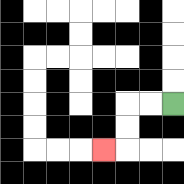{'start': '[7, 4]', 'end': '[4, 6]', 'path_directions': 'L,L,D,D,L', 'path_coordinates': '[[7, 4], [6, 4], [5, 4], [5, 5], [5, 6], [4, 6]]'}